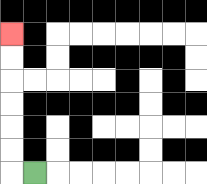{'start': '[1, 7]', 'end': '[0, 1]', 'path_directions': 'L,U,U,U,U,U,U', 'path_coordinates': '[[1, 7], [0, 7], [0, 6], [0, 5], [0, 4], [0, 3], [0, 2], [0, 1]]'}